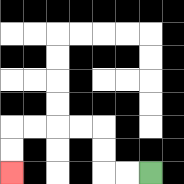{'start': '[6, 7]', 'end': '[0, 7]', 'path_directions': 'L,L,U,U,L,L,L,L,D,D', 'path_coordinates': '[[6, 7], [5, 7], [4, 7], [4, 6], [4, 5], [3, 5], [2, 5], [1, 5], [0, 5], [0, 6], [0, 7]]'}